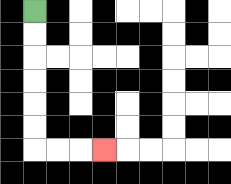{'start': '[1, 0]', 'end': '[4, 6]', 'path_directions': 'D,D,D,D,D,D,R,R,R', 'path_coordinates': '[[1, 0], [1, 1], [1, 2], [1, 3], [1, 4], [1, 5], [1, 6], [2, 6], [3, 6], [4, 6]]'}